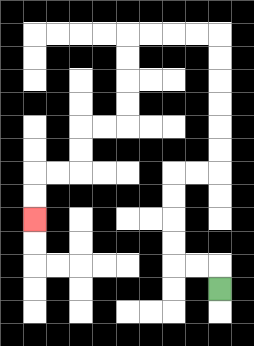{'start': '[9, 12]', 'end': '[1, 9]', 'path_directions': 'U,L,L,U,U,U,U,R,R,U,U,U,U,U,U,L,L,L,L,D,D,D,D,L,L,D,D,L,L,D,D', 'path_coordinates': '[[9, 12], [9, 11], [8, 11], [7, 11], [7, 10], [7, 9], [7, 8], [7, 7], [8, 7], [9, 7], [9, 6], [9, 5], [9, 4], [9, 3], [9, 2], [9, 1], [8, 1], [7, 1], [6, 1], [5, 1], [5, 2], [5, 3], [5, 4], [5, 5], [4, 5], [3, 5], [3, 6], [3, 7], [2, 7], [1, 7], [1, 8], [1, 9]]'}